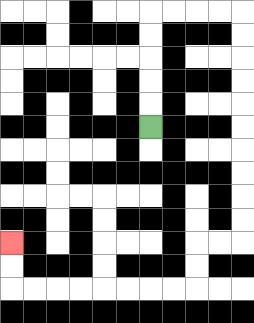{'start': '[6, 5]', 'end': '[0, 10]', 'path_directions': 'U,U,U,U,U,R,R,R,R,D,D,D,D,D,D,D,D,D,D,L,L,D,D,L,L,L,L,L,L,L,L,U,U', 'path_coordinates': '[[6, 5], [6, 4], [6, 3], [6, 2], [6, 1], [6, 0], [7, 0], [8, 0], [9, 0], [10, 0], [10, 1], [10, 2], [10, 3], [10, 4], [10, 5], [10, 6], [10, 7], [10, 8], [10, 9], [10, 10], [9, 10], [8, 10], [8, 11], [8, 12], [7, 12], [6, 12], [5, 12], [4, 12], [3, 12], [2, 12], [1, 12], [0, 12], [0, 11], [0, 10]]'}